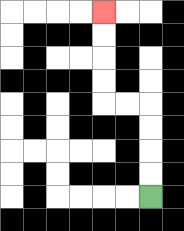{'start': '[6, 8]', 'end': '[4, 0]', 'path_directions': 'U,U,U,U,L,L,U,U,U,U', 'path_coordinates': '[[6, 8], [6, 7], [6, 6], [6, 5], [6, 4], [5, 4], [4, 4], [4, 3], [4, 2], [4, 1], [4, 0]]'}